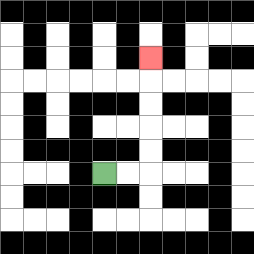{'start': '[4, 7]', 'end': '[6, 2]', 'path_directions': 'R,R,U,U,U,U,U', 'path_coordinates': '[[4, 7], [5, 7], [6, 7], [6, 6], [6, 5], [6, 4], [6, 3], [6, 2]]'}